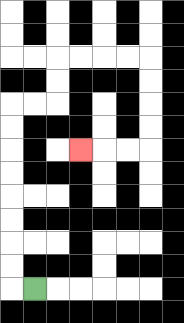{'start': '[1, 12]', 'end': '[3, 6]', 'path_directions': 'L,U,U,U,U,U,U,U,U,R,R,U,U,R,R,R,R,D,D,D,D,L,L,L', 'path_coordinates': '[[1, 12], [0, 12], [0, 11], [0, 10], [0, 9], [0, 8], [0, 7], [0, 6], [0, 5], [0, 4], [1, 4], [2, 4], [2, 3], [2, 2], [3, 2], [4, 2], [5, 2], [6, 2], [6, 3], [6, 4], [6, 5], [6, 6], [5, 6], [4, 6], [3, 6]]'}